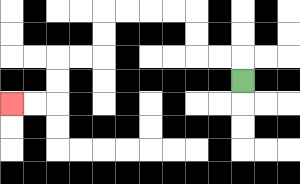{'start': '[10, 3]', 'end': '[0, 4]', 'path_directions': 'U,L,L,U,U,L,L,L,L,D,D,L,L,D,D,L,L', 'path_coordinates': '[[10, 3], [10, 2], [9, 2], [8, 2], [8, 1], [8, 0], [7, 0], [6, 0], [5, 0], [4, 0], [4, 1], [4, 2], [3, 2], [2, 2], [2, 3], [2, 4], [1, 4], [0, 4]]'}